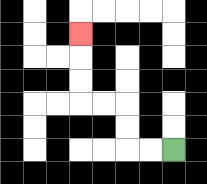{'start': '[7, 6]', 'end': '[3, 1]', 'path_directions': 'L,L,U,U,L,L,U,U,U', 'path_coordinates': '[[7, 6], [6, 6], [5, 6], [5, 5], [5, 4], [4, 4], [3, 4], [3, 3], [3, 2], [3, 1]]'}